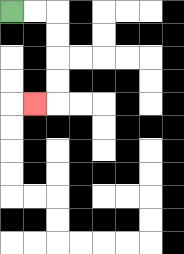{'start': '[0, 0]', 'end': '[1, 4]', 'path_directions': 'R,R,D,D,D,D,L', 'path_coordinates': '[[0, 0], [1, 0], [2, 0], [2, 1], [2, 2], [2, 3], [2, 4], [1, 4]]'}